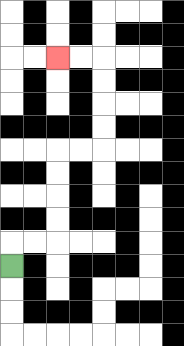{'start': '[0, 11]', 'end': '[2, 2]', 'path_directions': 'U,R,R,U,U,U,U,R,R,U,U,U,U,L,L', 'path_coordinates': '[[0, 11], [0, 10], [1, 10], [2, 10], [2, 9], [2, 8], [2, 7], [2, 6], [3, 6], [4, 6], [4, 5], [4, 4], [4, 3], [4, 2], [3, 2], [2, 2]]'}